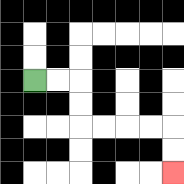{'start': '[1, 3]', 'end': '[7, 7]', 'path_directions': 'R,R,D,D,R,R,R,R,D,D', 'path_coordinates': '[[1, 3], [2, 3], [3, 3], [3, 4], [3, 5], [4, 5], [5, 5], [6, 5], [7, 5], [7, 6], [7, 7]]'}